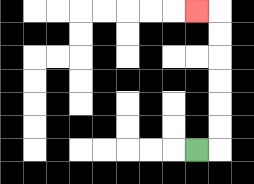{'start': '[8, 6]', 'end': '[8, 0]', 'path_directions': 'R,U,U,U,U,U,U,L', 'path_coordinates': '[[8, 6], [9, 6], [9, 5], [9, 4], [9, 3], [9, 2], [9, 1], [9, 0], [8, 0]]'}